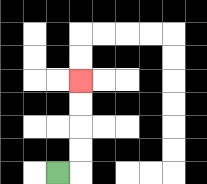{'start': '[2, 7]', 'end': '[3, 3]', 'path_directions': 'R,U,U,U,U', 'path_coordinates': '[[2, 7], [3, 7], [3, 6], [3, 5], [3, 4], [3, 3]]'}